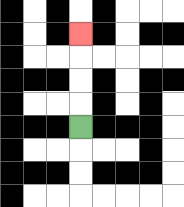{'start': '[3, 5]', 'end': '[3, 1]', 'path_directions': 'U,U,U,U', 'path_coordinates': '[[3, 5], [3, 4], [3, 3], [3, 2], [3, 1]]'}